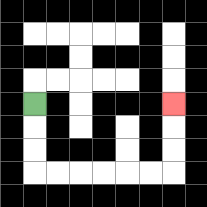{'start': '[1, 4]', 'end': '[7, 4]', 'path_directions': 'D,D,D,R,R,R,R,R,R,U,U,U', 'path_coordinates': '[[1, 4], [1, 5], [1, 6], [1, 7], [2, 7], [3, 7], [4, 7], [5, 7], [6, 7], [7, 7], [7, 6], [7, 5], [7, 4]]'}